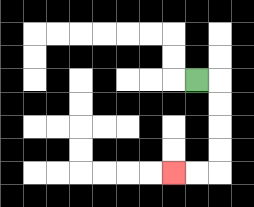{'start': '[8, 3]', 'end': '[7, 7]', 'path_directions': 'R,D,D,D,D,L,L', 'path_coordinates': '[[8, 3], [9, 3], [9, 4], [9, 5], [9, 6], [9, 7], [8, 7], [7, 7]]'}